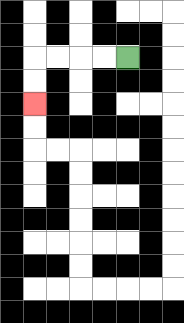{'start': '[5, 2]', 'end': '[1, 4]', 'path_directions': 'L,L,L,L,D,D', 'path_coordinates': '[[5, 2], [4, 2], [3, 2], [2, 2], [1, 2], [1, 3], [1, 4]]'}